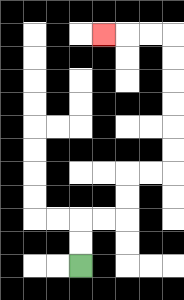{'start': '[3, 11]', 'end': '[4, 1]', 'path_directions': 'U,U,R,R,U,U,R,R,U,U,U,U,U,U,L,L,L', 'path_coordinates': '[[3, 11], [3, 10], [3, 9], [4, 9], [5, 9], [5, 8], [5, 7], [6, 7], [7, 7], [7, 6], [7, 5], [7, 4], [7, 3], [7, 2], [7, 1], [6, 1], [5, 1], [4, 1]]'}